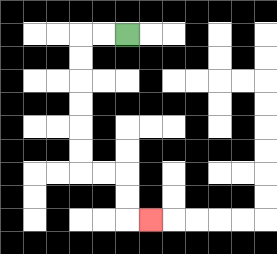{'start': '[5, 1]', 'end': '[6, 9]', 'path_directions': 'L,L,D,D,D,D,D,D,R,R,D,D,R', 'path_coordinates': '[[5, 1], [4, 1], [3, 1], [3, 2], [3, 3], [3, 4], [3, 5], [3, 6], [3, 7], [4, 7], [5, 7], [5, 8], [5, 9], [6, 9]]'}